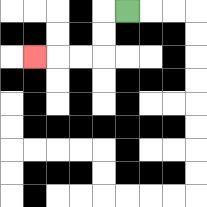{'start': '[5, 0]', 'end': '[1, 2]', 'path_directions': 'L,D,D,L,L,L', 'path_coordinates': '[[5, 0], [4, 0], [4, 1], [4, 2], [3, 2], [2, 2], [1, 2]]'}